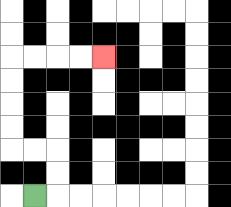{'start': '[1, 8]', 'end': '[4, 2]', 'path_directions': 'R,U,U,L,L,U,U,U,U,R,R,R,R', 'path_coordinates': '[[1, 8], [2, 8], [2, 7], [2, 6], [1, 6], [0, 6], [0, 5], [0, 4], [0, 3], [0, 2], [1, 2], [2, 2], [3, 2], [4, 2]]'}